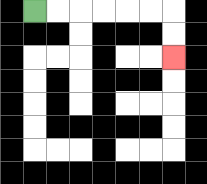{'start': '[1, 0]', 'end': '[7, 2]', 'path_directions': 'R,R,R,R,R,R,D,D', 'path_coordinates': '[[1, 0], [2, 0], [3, 0], [4, 0], [5, 0], [6, 0], [7, 0], [7, 1], [7, 2]]'}